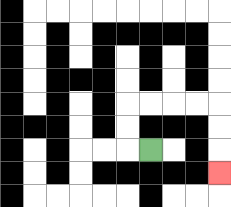{'start': '[6, 6]', 'end': '[9, 7]', 'path_directions': 'L,U,U,R,R,R,R,D,D,D', 'path_coordinates': '[[6, 6], [5, 6], [5, 5], [5, 4], [6, 4], [7, 4], [8, 4], [9, 4], [9, 5], [9, 6], [9, 7]]'}